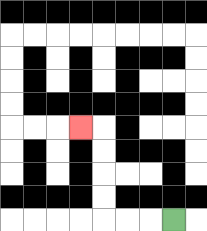{'start': '[7, 9]', 'end': '[3, 5]', 'path_directions': 'L,L,L,U,U,U,U,L', 'path_coordinates': '[[7, 9], [6, 9], [5, 9], [4, 9], [4, 8], [4, 7], [4, 6], [4, 5], [3, 5]]'}